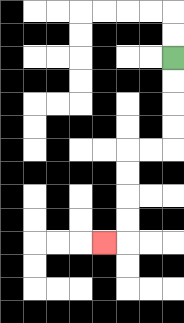{'start': '[7, 2]', 'end': '[4, 10]', 'path_directions': 'D,D,D,D,L,L,D,D,D,D,L', 'path_coordinates': '[[7, 2], [7, 3], [7, 4], [7, 5], [7, 6], [6, 6], [5, 6], [5, 7], [5, 8], [5, 9], [5, 10], [4, 10]]'}